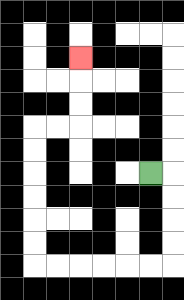{'start': '[6, 7]', 'end': '[3, 2]', 'path_directions': 'R,D,D,D,D,L,L,L,L,L,L,U,U,U,U,U,U,R,R,U,U,U', 'path_coordinates': '[[6, 7], [7, 7], [7, 8], [7, 9], [7, 10], [7, 11], [6, 11], [5, 11], [4, 11], [3, 11], [2, 11], [1, 11], [1, 10], [1, 9], [1, 8], [1, 7], [1, 6], [1, 5], [2, 5], [3, 5], [3, 4], [3, 3], [3, 2]]'}